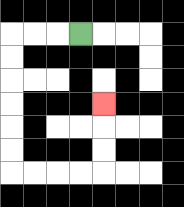{'start': '[3, 1]', 'end': '[4, 4]', 'path_directions': 'L,L,L,D,D,D,D,D,D,R,R,R,R,U,U,U', 'path_coordinates': '[[3, 1], [2, 1], [1, 1], [0, 1], [0, 2], [0, 3], [0, 4], [0, 5], [0, 6], [0, 7], [1, 7], [2, 7], [3, 7], [4, 7], [4, 6], [4, 5], [4, 4]]'}